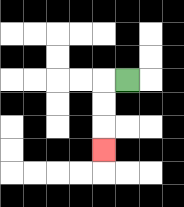{'start': '[5, 3]', 'end': '[4, 6]', 'path_directions': 'L,D,D,D', 'path_coordinates': '[[5, 3], [4, 3], [4, 4], [4, 5], [4, 6]]'}